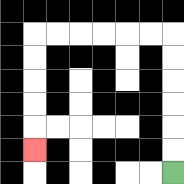{'start': '[7, 7]', 'end': '[1, 6]', 'path_directions': 'U,U,U,U,U,U,L,L,L,L,L,L,D,D,D,D,D', 'path_coordinates': '[[7, 7], [7, 6], [7, 5], [7, 4], [7, 3], [7, 2], [7, 1], [6, 1], [5, 1], [4, 1], [3, 1], [2, 1], [1, 1], [1, 2], [1, 3], [1, 4], [1, 5], [1, 6]]'}